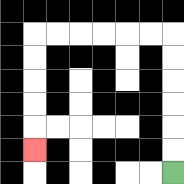{'start': '[7, 7]', 'end': '[1, 6]', 'path_directions': 'U,U,U,U,U,U,L,L,L,L,L,L,D,D,D,D,D', 'path_coordinates': '[[7, 7], [7, 6], [7, 5], [7, 4], [7, 3], [7, 2], [7, 1], [6, 1], [5, 1], [4, 1], [3, 1], [2, 1], [1, 1], [1, 2], [1, 3], [1, 4], [1, 5], [1, 6]]'}